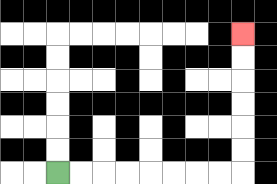{'start': '[2, 7]', 'end': '[10, 1]', 'path_directions': 'R,R,R,R,R,R,R,R,U,U,U,U,U,U', 'path_coordinates': '[[2, 7], [3, 7], [4, 7], [5, 7], [6, 7], [7, 7], [8, 7], [9, 7], [10, 7], [10, 6], [10, 5], [10, 4], [10, 3], [10, 2], [10, 1]]'}